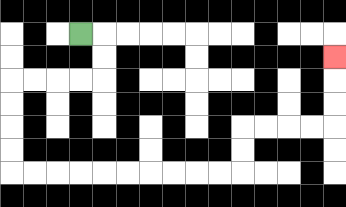{'start': '[3, 1]', 'end': '[14, 2]', 'path_directions': 'R,D,D,L,L,L,L,D,D,D,D,R,R,R,R,R,R,R,R,R,R,U,U,R,R,R,R,U,U,U', 'path_coordinates': '[[3, 1], [4, 1], [4, 2], [4, 3], [3, 3], [2, 3], [1, 3], [0, 3], [0, 4], [0, 5], [0, 6], [0, 7], [1, 7], [2, 7], [3, 7], [4, 7], [5, 7], [6, 7], [7, 7], [8, 7], [9, 7], [10, 7], [10, 6], [10, 5], [11, 5], [12, 5], [13, 5], [14, 5], [14, 4], [14, 3], [14, 2]]'}